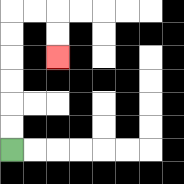{'start': '[0, 6]', 'end': '[2, 2]', 'path_directions': 'U,U,U,U,U,U,R,R,D,D', 'path_coordinates': '[[0, 6], [0, 5], [0, 4], [0, 3], [0, 2], [0, 1], [0, 0], [1, 0], [2, 0], [2, 1], [2, 2]]'}